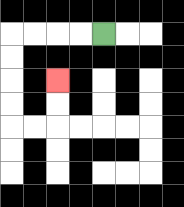{'start': '[4, 1]', 'end': '[2, 3]', 'path_directions': 'L,L,L,L,D,D,D,D,R,R,U,U', 'path_coordinates': '[[4, 1], [3, 1], [2, 1], [1, 1], [0, 1], [0, 2], [0, 3], [0, 4], [0, 5], [1, 5], [2, 5], [2, 4], [2, 3]]'}